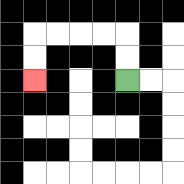{'start': '[5, 3]', 'end': '[1, 3]', 'path_directions': 'U,U,L,L,L,L,D,D', 'path_coordinates': '[[5, 3], [5, 2], [5, 1], [4, 1], [3, 1], [2, 1], [1, 1], [1, 2], [1, 3]]'}